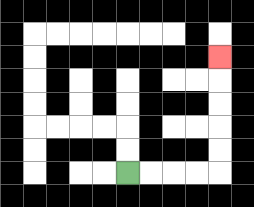{'start': '[5, 7]', 'end': '[9, 2]', 'path_directions': 'R,R,R,R,U,U,U,U,U', 'path_coordinates': '[[5, 7], [6, 7], [7, 7], [8, 7], [9, 7], [9, 6], [9, 5], [9, 4], [9, 3], [9, 2]]'}